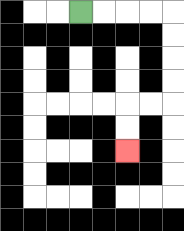{'start': '[3, 0]', 'end': '[5, 6]', 'path_directions': 'R,R,R,R,D,D,D,D,L,L,D,D', 'path_coordinates': '[[3, 0], [4, 0], [5, 0], [6, 0], [7, 0], [7, 1], [7, 2], [7, 3], [7, 4], [6, 4], [5, 4], [5, 5], [5, 6]]'}